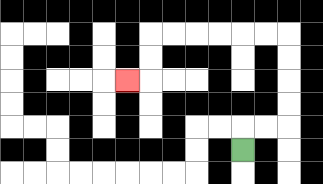{'start': '[10, 6]', 'end': '[5, 3]', 'path_directions': 'U,R,R,U,U,U,U,L,L,L,L,L,L,D,D,L', 'path_coordinates': '[[10, 6], [10, 5], [11, 5], [12, 5], [12, 4], [12, 3], [12, 2], [12, 1], [11, 1], [10, 1], [9, 1], [8, 1], [7, 1], [6, 1], [6, 2], [6, 3], [5, 3]]'}